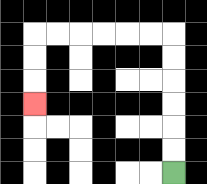{'start': '[7, 7]', 'end': '[1, 4]', 'path_directions': 'U,U,U,U,U,U,L,L,L,L,L,L,D,D,D', 'path_coordinates': '[[7, 7], [7, 6], [7, 5], [7, 4], [7, 3], [7, 2], [7, 1], [6, 1], [5, 1], [4, 1], [3, 1], [2, 1], [1, 1], [1, 2], [1, 3], [1, 4]]'}